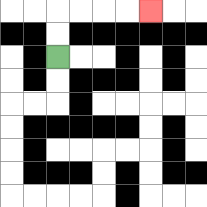{'start': '[2, 2]', 'end': '[6, 0]', 'path_directions': 'U,U,R,R,R,R', 'path_coordinates': '[[2, 2], [2, 1], [2, 0], [3, 0], [4, 0], [5, 0], [6, 0]]'}